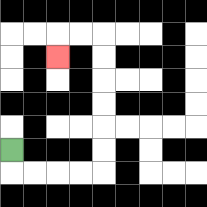{'start': '[0, 6]', 'end': '[2, 2]', 'path_directions': 'D,R,R,R,R,U,U,U,U,U,U,L,L,D', 'path_coordinates': '[[0, 6], [0, 7], [1, 7], [2, 7], [3, 7], [4, 7], [4, 6], [4, 5], [4, 4], [4, 3], [4, 2], [4, 1], [3, 1], [2, 1], [2, 2]]'}